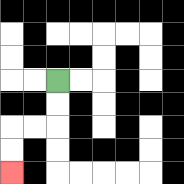{'start': '[2, 3]', 'end': '[0, 7]', 'path_directions': 'D,D,L,L,D,D', 'path_coordinates': '[[2, 3], [2, 4], [2, 5], [1, 5], [0, 5], [0, 6], [0, 7]]'}